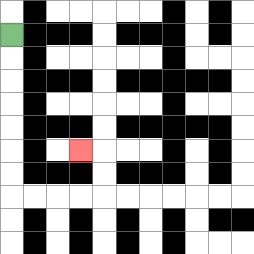{'start': '[0, 1]', 'end': '[3, 6]', 'path_directions': 'D,D,D,D,D,D,D,R,R,R,R,U,U,L', 'path_coordinates': '[[0, 1], [0, 2], [0, 3], [0, 4], [0, 5], [0, 6], [0, 7], [0, 8], [1, 8], [2, 8], [3, 8], [4, 8], [4, 7], [4, 6], [3, 6]]'}